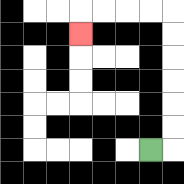{'start': '[6, 6]', 'end': '[3, 1]', 'path_directions': 'R,U,U,U,U,U,U,L,L,L,L,D', 'path_coordinates': '[[6, 6], [7, 6], [7, 5], [7, 4], [7, 3], [7, 2], [7, 1], [7, 0], [6, 0], [5, 0], [4, 0], [3, 0], [3, 1]]'}